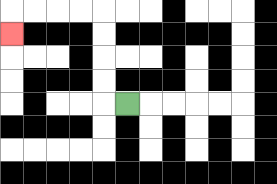{'start': '[5, 4]', 'end': '[0, 1]', 'path_directions': 'L,U,U,U,U,L,L,L,L,D', 'path_coordinates': '[[5, 4], [4, 4], [4, 3], [4, 2], [4, 1], [4, 0], [3, 0], [2, 0], [1, 0], [0, 0], [0, 1]]'}